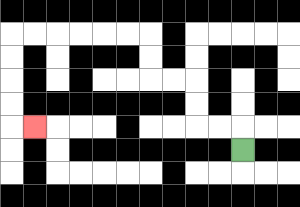{'start': '[10, 6]', 'end': '[1, 5]', 'path_directions': 'U,L,L,U,U,L,L,U,U,L,L,L,L,L,L,D,D,D,D,R', 'path_coordinates': '[[10, 6], [10, 5], [9, 5], [8, 5], [8, 4], [8, 3], [7, 3], [6, 3], [6, 2], [6, 1], [5, 1], [4, 1], [3, 1], [2, 1], [1, 1], [0, 1], [0, 2], [0, 3], [0, 4], [0, 5], [1, 5]]'}